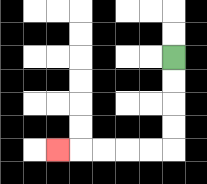{'start': '[7, 2]', 'end': '[2, 6]', 'path_directions': 'D,D,D,D,L,L,L,L,L', 'path_coordinates': '[[7, 2], [7, 3], [7, 4], [7, 5], [7, 6], [6, 6], [5, 6], [4, 6], [3, 6], [2, 6]]'}